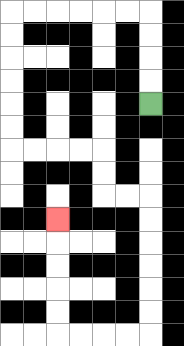{'start': '[6, 4]', 'end': '[2, 9]', 'path_directions': 'U,U,U,U,L,L,L,L,L,L,D,D,D,D,D,D,R,R,R,R,D,D,R,R,D,D,D,D,D,D,L,L,L,L,U,U,U,U,U', 'path_coordinates': '[[6, 4], [6, 3], [6, 2], [6, 1], [6, 0], [5, 0], [4, 0], [3, 0], [2, 0], [1, 0], [0, 0], [0, 1], [0, 2], [0, 3], [0, 4], [0, 5], [0, 6], [1, 6], [2, 6], [3, 6], [4, 6], [4, 7], [4, 8], [5, 8], [6, 8], [6, 9], [6, 10], [6, 11], [6, 12], [6, 13], [6, 14], [5, 14], [4, 14], [3, 14], [2, 14], [2, 13], [2, 12], [2, 11], [2, 10], [2, 9]]'}